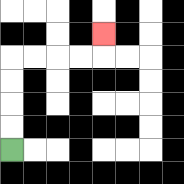{'start': '[0, 6]', 'end': '[4, 1]', 'path_directions': 'U,U,U,U,R,R,R,R,U', 'path_coordinates': '[[0, 6], [0, 5], [0, 4], [0, 3], [0, 2], [1, 2], [2, 2], [3, 2], [4, 2], [4, 1]]'}